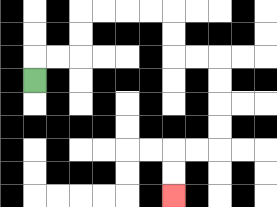{'start': '[1, 3]', 'end': '[7, 8]', 'path_directions': 'U,R,R,U,U,R,R,R,R,D,D,R,R,D,D,D,D,L,L,D,D', 'path_coordinates': '[[1, 3], [1, 2], [2, 2], [3, 2], [3, 1], [3, 0], [4, 0], [5, 0], [6, 0], [7, 0], [7, 1], [7, 2], [8, 2], [9, 2], [9, 3], [9, 4], [9, 5], [9, 6], [8, 6], [7, 6], [7, 7], [7, 8]]'}